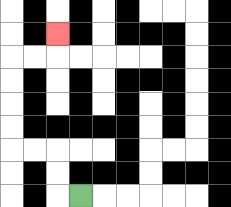{'start': '[3, 8]', 'end': '[2, 1]', 'path_directions': 'L,U,U,L,L,U,U,U,U,R,R,U', 'path_coordinates': '[[3, 8], [2, 8], [2, 7], [2, 6], [1, 6], [0, 6], [0, 5], [0, 4], [0, 3], [0, 2], [1, 2], [2, 2], [2, 1]]'}